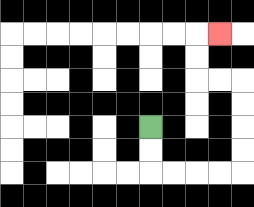{'start': '[6, 5]', 'end': '[9, 1]', 'path_directions': 'D,D,R,R,R,R,U,U,U,U,L,L,U,U,R', 'path_coordinates': '[[6, 5], [6, 6], [6, 7], [7, 7], [8, 7], [9, 7], [10, 7], [10, 6], [10, 5], [10, 4], [10, 3], [9, 3], [8, 3], [8, 2], [8, 1], [9, 1]]'}